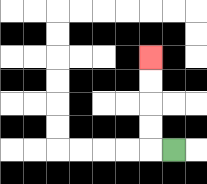{'start': '[7, 6]', 'end': '[6, 2]', 'path_directions': 'L,U,U,U,U', 'path_coordinates': '[[7, 6], [6, 6], [6, 5], [6, 4], [6, 3], [6, 2]]'}